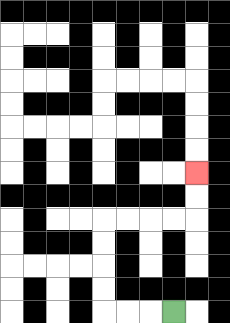{'start': '[7, 13]', 'end': '[8, 7]', 'path_directions': 'L,L,L,U,U,U,U,R,R,R,R,U,U', 'path_coordinates': '[[7, 13], [6, 13], [5, 13], [4, 13], [4, 12], [4, 11], [4, 10], [4, 9], [5, 9], [6, 9], [7, 9], [8, 9], [8, 8], [8, 7]]'}